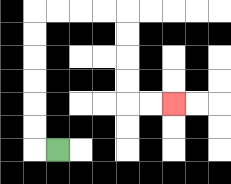{'start': '[2, 6]', 'end': '[7, 4]', 'path_directions': 'L,U,U,U,U,U,U,R,R,R,R,D,D,D,D,R,R', 'path_coordinates': '[[2, 6], [1, 6], [1, 5], [1, 4], [1, 3], [1, 2], [1, 1], [1, 0], [2, 0], [3, 0], [4, 0], [5, 0], [5, 1], [5, 2], [5, 3], [5, 4], [6, 4], [7, 4]]'}